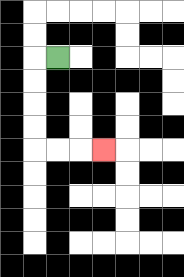{'start': '[2, 2]', 'end': '[4, 6]', 'path_directions': 'L,D,D,D,D,R,R,R', 'path_coordinates': '[[2, 2], [1, 2], [1, 3], [1, 4], [1, 5], [1, 6], [2, 6], [3, 6], [4, 6]]'}